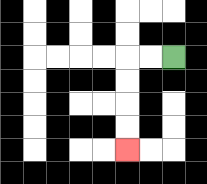{'start': '[7, 2]', 'end': '[5, 6]', 'path_directions': 'L,L,D,D,D,D', 'path_coordinates': '[[7, 2], [6, 2], [5, 2], [5, 3], [5, 4], [5, 5], [5, 6]]'}